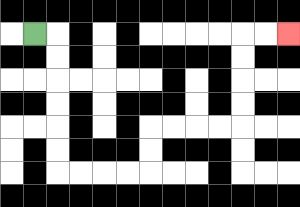{'start': '[1, 1]', 'end': '[12, 1]', 'path_directions': 'R,D,D,D,D,D,D,R,R,R,R,U,U,R,R,R,R,U,U,U,U,R,R', 'path_coordinates': '[[1, 1], [2, 1], [2, 2], [2, 3], [2, 4], [2, 5], [2, 6], [2, 7], [3, 7], [4, 7], [5, 7], [6, 7], [6, 6], [6, 5], [7, 5], [8, 5], [9, 5], [10, 5], [10, 4], [10, 3], [10, 2], [10, 1], [11, 1], [12, 1]]'}